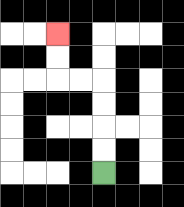{'start': '[4, 7]', 'end': '[2, 1]', 'path_directions': 'U,U,U,U,L,L,U,U', 'path_coordinates': '[[4, 7], [4, 6], [4, 5], [4, 4], [4, 3], [3, 3], [2, 3], [2, 2], [2, 1]]'}